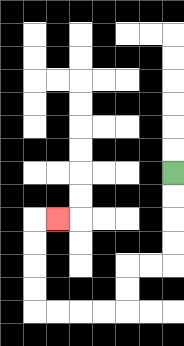{'start': '[7, 7]', 'end': '[2, 9]', 'path_directions': 'D,D,D,D,L,L,D,D,L,L,L,L,U,U,U,U,R', 'path_coordinates': '[[7, 7], [7, 8], [7, 9], [7, 10], [7, 11], [6, 11], [5, 11], [5, 12], [5, 13], [4, 13], [3, 13], [2, 13], [1, 13], [1, 12], [1, 11], [1, 10], [1, 9], [2, 9]]'}